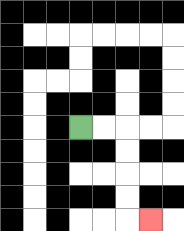{'start': '[3, 5]', 'end': '[6, 9]', 'path_directions': 'R,R,D,D,D,D,R', 'path_coordinates': '[[3, 5], [4, 5], [5, 5], [5, 6], [5, 7], [5, 8], [5, 9], [6, 9]]'}